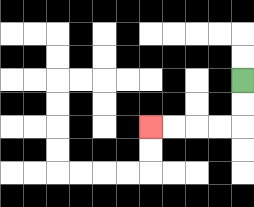{'start': '[10, 3]', 'end': '[6, 5]', 'path_directions': 'D,D,L,L,L,L', 'path_coordinates': '[[10, 3], [10, 4], [10, 5], [9, 5], [8, 5], [7, 5], [6, 5]]'}